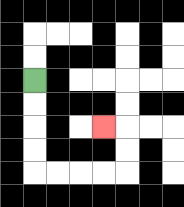{'start': '[1, 3]', 'end': '[4, 5]', 'path_directions': 'D,D,D,D,R,R,R,R,U,U,L', 'path_coordinates': '[[1, 3], [1, 4], [1, 5], [1, 6], [1, 7], [2, 7], [3, 7], [4, 7], [5, 7], [5, 6], [5, 5], [4, 5]]'}